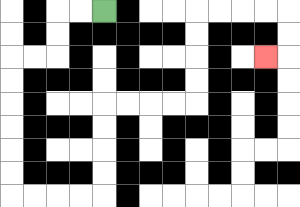{'start': '[4, 0]', 'end': '[11, 2]', 'path_directions': 'L,L,D,D,L,L,D,D,D,D,D,D,R,R,R,R,U,U,U,U,R,R,R,R,U,U,U,U,R,R,R,R,D,D,L', 'path_coordinates': '[[4, 0], [3, 0], [2, 0], [2, 1], [2, 2], [1, 2], [0, 2], [0, 3], [0, 4], [0, 5], [0, 6], [0, 7], [0, 8], [1, 8], [2, 8], [3, 8], [4, 8], [4, 7], [4, 6], [4, 5], [4, 4], [5, 4], [6, 4], [7, 4], [8, 4], [8, 3], [8, 2], [8, 1], [8, 0], [9, 0], [10, 0], [11, 0], [12, 0], [12, 1], [12, 2], [11, 2]]'}